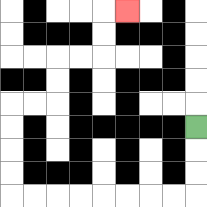{'start': '[8, 5]', 'end': '[5, 0]', 'path_directions': 'D,D,D,L,L,L,L,L,L,L,L,U,U,U,U,R,R,U,U,R,R,U,U,R', 'path_coordinates': '[[8, 5], [8, 6], [8, 7], [8, 8], [7, 8], [6, 8], [5, 8], [4, 8], [3, 8], [2, 8], [1, 8], [0, 8], [0, 7], [0, 6], [0, 5], [0, 4], [1, 4], [2, 4], [2, 3], [2, 2], [3, 2], [4, 2], [4, 1], [4, 0], [5, 0]]'}